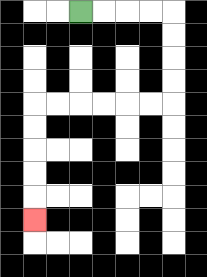{'start': '[3, 0]', 'end': '[1, 9]', 'path_directions': 'R,R,R,R,D,D,D,D,L,L,L,L,L,L,D,D,D,D,D', 'path_coordinates': '[[3, 0], [4, 0], [5, 0], [6, 0], [7, 0], [7, 1], [7, 2], [7, 3], [7, 4], [6, 4], [5, 4], [4, 4], [3, 4], [2, 4], [1, 4], [1, 5], [1, 6], [1, 7], [1, 8], [1, 9]]'}